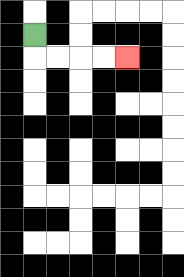{'start': '[1, 1]', 'end': '[5, 2]', 'path_directions': 'D,R,R,R,R', 'path_coordinates': '[[1, 1], [1, 2], [2, 2], [3, 2], [4, 2], [5, 2]]'}